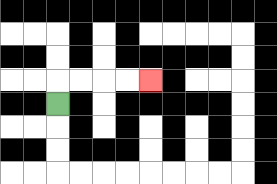{'start': '[2, 4]', 'end': '[6, 3]', 'path_directions': 'U,R,R,R,R', 'path_coordinates': '[[2, 4], [2, 3], [3, 3], [4, 3], [5, 3], [6, 3]]'}